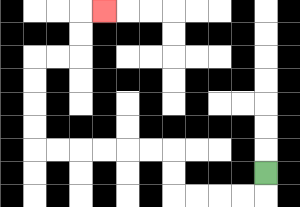{'start': '[11, 7]', 'end': '[4, 0]', 'path_directions': 'D,L,L,L,L,U,U,L,L,L,L,L,L,U,U,U,U,R,R,U,U,R', 'path_coordinates': '[[11, 7], [11, 8], [10, 8], [9, 8], [8, 8], [7, 8], [7, 7], [7, 6], [6, 6], [5, 6], [4, 6], [3, 6], [2, 6], [1, 6], [1, 5], [1, 4], [1, 3], [1, 2], [2, 2], [3, 2], [3, 1], [3, 0], [4, 0]]'}